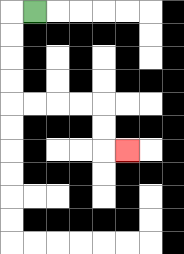{'start': '[1, 0]', 'end': '[5, 6]', 'path_directions': 'L,D,D,D,D,R,R,R,R,D,D,R', 'path_coordinates': '[[1, 0], [0, 0], [0, 1], [0, 2], [0, 3], [0, 4], [1, 4], [2, 4], [3, 4], [4, 4], [4, 5], [4, 6], [5, 6]]'}